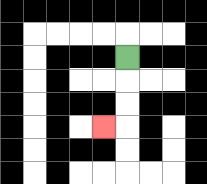{'start': '[5, 2]', 'end': '[4, 5]', 'path_directions': 'D,D,D,L', 'path_coordinates': '[[5, 2], [5, 3], [5, 4], [5, 5], [4, 5]]'}